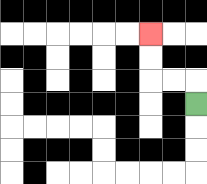{'start': '[8, 4]', 'end': '[6, 1]', 'path_directions': 'U,L,L,U,U', 'path_coordinates': '[[8, 4], [8, 3], [7, 3], [6, 3], [6, 2], [6, 1]]'}